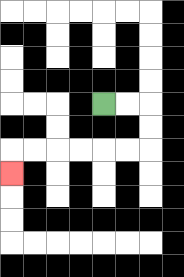{'start': '[4, 4]', 'end': '[0, 7]', 'path_directions': 'R,R,D,D,L,L,L,L,L,L,D', 'path_coordinates': '[[4, 4], [5, 4], [6, 4], [6, 5], [6, 6], [5, 6], [4, 6], [3, 6], [2, 6], [1, 6], [0, 6], [0, 7]]'}